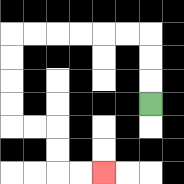{'start': '[6, 4]', 'end': '[4, 7]', 'path_directions': 'U,U,U,L,L,L,L,L,L,D,D,D,D,R,R,D,D,R,R', 'path_coordinates': '[[6, 4], [6, 3], [6, 2], [6, 1], [5, 1], [4, 1], [3, 1], [2, 1], [1, 1], [0, 1], [0, 2], [0, 3], [0, 4], [0, 5], [1, 5], [2, 5], [2, 6], [2, 7], [3, 7], [4, 7]]'}